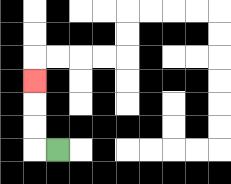{'start': '[2, 6]', 'end': '[1, 3]', 'path_directions': 'L,U,U,U', 'path_coordinates': '[[2, 6], [1, 6], [1, 5], [1, 4], [1, 3]]'}